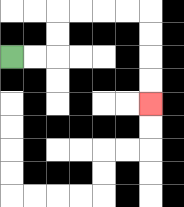{'start': '[0, 2]', 'end': '[6, 4]', 'path_directions': 'R,R,U,U,R,R,R,R,D,D,D,D', 'path_coordinates': '[[0, 2], [1, 2], [2, 2], [2, 1], [2, 0], [3, 0], [4, 0], [5, 0], [6, 0], [6, 1], [6, 2], [6, 3], [6, 4]]'}